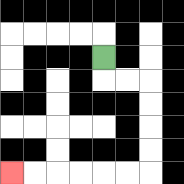{'start': '[4, 2]', 'end': '[0, 7]', 'path_directions': 'D,R,R,D,D,D,D,L,L,L,L,L,L', 'path_coordinates': '[[4, 2], [4, 3], [5, 3], [6, 3], [6, 4], [6, 5], [6, 6], [6, 7], [5, 7], [4, 7], [3, 7], [2, 7], [1, 7], [0, 7]]'}